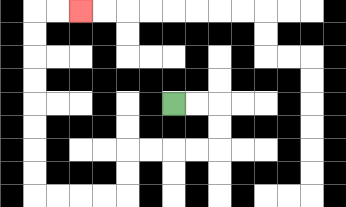{'start': '[7, 4]', 'end': '[3, 0]', 'path_directions': 'R,R,D,D,L,L,L,L,D,D,L,L,L,L,U,U,U,U,U,U,U,U,R,R', 'path_coordinates': '[[7, 4], [8, 4], [9, 4], [9, 5], [9, 6], [8, 6], [7, 6], [6, 6], [5, 6], [5, 7], [5, 8], [4, 8], [3, 8], [2, 8], [1, 8], [1, 7], [1, 6], [1, 5], [1, 4], [1, 3], [1, 2], [1, 1], [1, 0], [2, 0], [3, 0]]'}